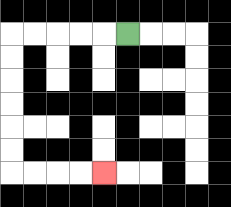{'start': '[5, 1]', 'end': '[4, 7]', 'path_directions': 'L,L,L,L,L,D,D,D,D,D,D,R,R,R,R', 'path_coordinates': '[[5, 1], [4, 1], [3, 1], [2, 1], [1, 1], [0, 1], [0, 2], [0, 3], [0, 4], [0, 5], [0, 6], [0, 7], [1, 7], [2, 7], [3, 7], [4, 7]]'}